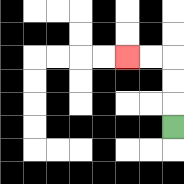{'start': '[7, 5]', 'end': '[5, 2]', 'path_directions': 'U,U,U,L,L', 'path_coordinates': '[[7, 5], [7, 4], [7, 3], [7, 2], [6, 2], [5, 2]]'}